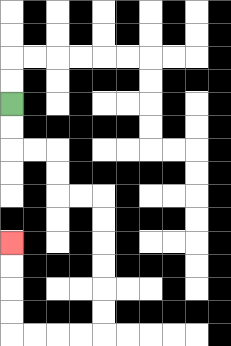{'start': '[0, 4]', 'end': '[0, 10]', 'path_directions': 'D,D,R,R,D,D,R,R,D,D,D,D,D,D,L,L,L,L,U,U,U,U', 'path_coordinates': '[[0, 4], [0, 5], [0, 6], [1, 6], [2, 6], [2, 7], [2, 8], [3, 8], [4, 8], [4, 9], [4, 10], [4, 11], [4, 12], [4, 13], [4, 14], [3, 14], [2, 14], [1, 14], [0, 14], [0, 13], [0, 12], [0, 11], [0, 10]]'}